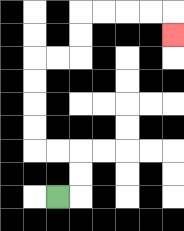{'start': '[2, 8]', 'end': '[7, 1]', 'path_directions': 'R,U,U,L,L,U,U,U,U,R,R,U,U,R,R,R,R,D', 'path_coordinates': '[[2, 8], [3, 8], [3, 7], [3, 6], [2, 6], [1, 6], [1, 5], [1, 4], [1, 3], [1, 2], [2, 2], [3, 2], [3, 1], [3, 0], [4, 0], [5, 0], [6, 0], [7, 0], [7, 1]]'}